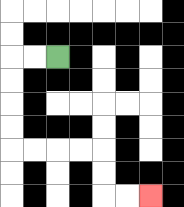{'start': '[2, 2]', 'end': '[6, 8]', 'path_directions': 'L,L,D,D,D,D,R,R,R,R,D,D,R,R', 'path_coordinates': '[[2, 2], [1, 2], [0, 2], [0, 3], [0, 4], [0, 5], [0, 6], [1, 6], [2, 6], [3, 6], [4, 6], [4, 7], [4, 8], [5, 8], [6, 8]]'}